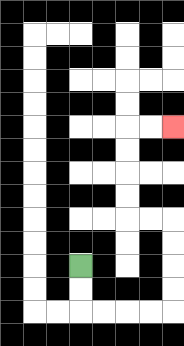{'start': '[3, 11]', 'end': '[7, 5]', 'path_directions': 'D,D,R,R,R,R,U,U,U,U,L,L,U,U,U,U,R,R', 'path_coordinates': '[[3, 11], [3, 12], [3, 13], [4, 13], [5, 13], [6, 13], [7, 13], [7, 12], [7, 11], [7, 10], [7, 9], [6, 9], [5, 9], [5, 8], [5, 7], [5, 6], [5, 5], [6, 5], [7, 5]]'}